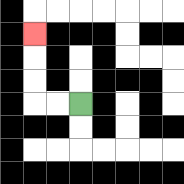{'start': '[3, 4]', 'end': '[1, 1]', 'path_directions': 'L,L,U,U,U', 'path_coordinates': '[[3, 4], [2, 4], [1, 4], [1, 3], [1, 2], [1, 1]]'}